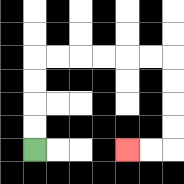{'start': '[1, 6]', 'end': '[5, 6]', 'path_directions': 'U,U,U,U,R,R,R,R,R,R,D,D,D,D,L,L', 'path_coordinates': '[[1, 6], [1, 5], [1, 4], [1, 3], [1, 2], [2, 2], [3, 2], [4, 2], [5, 2], [6, 2], [7, 2], [7, 3], [7, 4], [7, 5], [7, 6], [6, 6], [5, 6]]'}